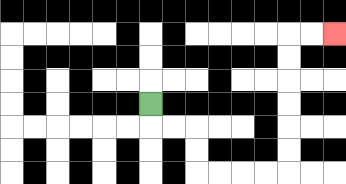{'start': '[6, 4]', 'end': '[14, 1]', 'path_directions': 'D,R,R,D,D,R,R,R,R,U,U,U,U,U,U,R,R', 'path_coordinates': '[[6, 4], [6, 5], [7, 5], [8, 5], [8, 6], [8, 7], [9, 7], [10, 7], [11, 7], [12, 7], [12, 6], [12, 5], [12, 4], [12, 3], [12, 2], [12, 1], [13, 1], [14, 1]]'}